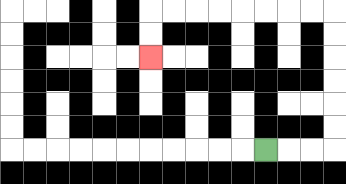{'start': '[11, 6]', 'end': '[6, 2]', 'path_directions': 'R,R,R,U,U,U,U,U,U,L,L,L,L,L,L,L,L,D,D', 'path_coordinates': '[[11, 6], [12, 6], [13, 6], [14, 6], [14, 5], [14, 4], [14, 3], [14, 2], [14, 1], [14, 0], [13, 0], [12, 0], [11, 0], [10, 0], [9, 0], [8, 0], [7, 0], [6, 0], [6, 1], [6, 2]]'}